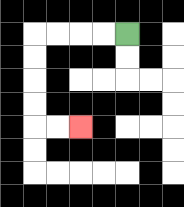{'start': '[5, 1]', 'end': '[3, 5]', 'path_directions': 'L,L,L,L,D,D,D,D,R,R', 'path_coordinates': '[[5, 1], [4, 1], [3, 1], [2, 1], [1, 1], [1, 2], [1, 3], [1, 4], [1, 5], [2, 5], [3, 5]]'}